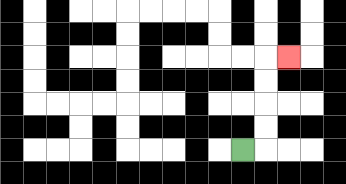{'start': '[10, 6]', 'end': '[12, 2]', 'path_directions': 'R,U,U,U,U,R', 'path_coordinates': '[[10, 6], [11, 6], [11, 5], [11, 4], [11, 3], [11, 2], [12, 2]]'}